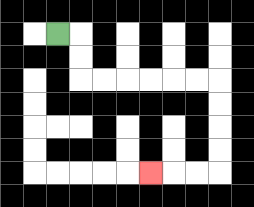{'start': '[2, 1]', 'end': '[6, 7]', 'path_directions': 'R,D,D,R,R,R,R,R,R,D,D,D,D,L,L,L', 'path_coordinates': '[[2, 1], [3, 1], [3, 2], [3, 3], [4, 3], [5, 3], [6, 3], [7, 3], [8, 3], [9, 3], [9, 4], [9, 5], [9, 6], [9, 7], [8, 7], [7, 7], [6, 7]]'}